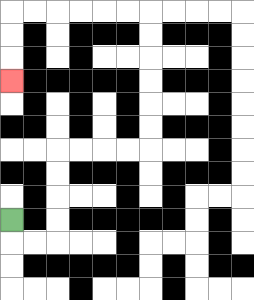{'start': '[0, 9]', 'end': '[0, 3]', 'path_directions': 'D,R,R,U,U,U,U,R,R,R,R,U,U,U,U,U,U,L,L,L,L,L,L,D,D,D', 'path_coordinates': '[[0, 9], [0, 10], [1, 10], [2, 10], [2, 9], [2, 8], [2, 7], [2, 6], [3, 6], [4, 6], [5, 6], [6, 6], [6, 5], [6, 4], [6, 3], [6, 2], [6, 1], [6, 0], [5, 0], [4, 0], [3, 0], [2, 0], [1, 0], [0, 0], [0, 1], [0, 2], [0, 3]]'}